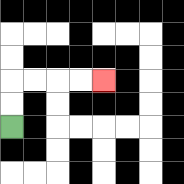{'start': '[0, 5]', 'end': '[4, 3]', 'path_directions': 'U,U,R,R,R,R', 'path_coordinates': '[[0, 5], [0, 4], [0, 3], [1, 3], [2, 3], [3, 3], [4, 3]]'}